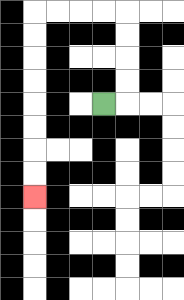{'start': '[4, 4]', 'end': '[1, 8]', 'path_directions': 'R,U,U,U,U,L,L,L,L,D,D,D,D,D,D,D,D', 'path_coordinates': '[[4, 4], [5, 4], [5, 3], [5, 2], [5, 1], [5, 0], [4, 0], [3, 0], [2, 0], [1, 0], [1, 1], [1, 2], [1, 3], [1, 4], [1, 5], [1, 6], [1, 7], [1, 8]]'}